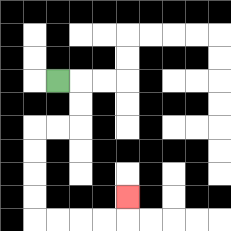{'start': '[2, 3]', 'end': '[5, 8]', 'path_directions': 'R,D,D,L,L,D,D,D,D,R,R,R,R,U', 'path_coordinates': '[[2, 3], [3, 3], [3, 4], [3, 5], [2, 5], [1, 5], [1, 6], [1, 7], [1, 8], [1, 9], [2, 9], [3, 9], [4, 9], [5, 9], [5, 8]]'}